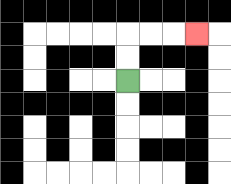{'start': '[5, 3]', 'end': '[8, 1]', 'path_directions': 'U,U,R,R,R', 'path_coordinates': '[[5, 3], [5, 2], [5, 1], [6, 1], [7, 1], [8, 1]]'}